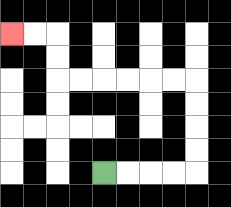{'start': '[4, 7]', 'end': '[0, 1]', 'path_directions': 'R,R,R,R,U,U,U,U,L,L,L,L,L,L,U,U,L,L', 'path_coordinates': '[[4, 7], [5, 7], [6, 7], [7, 7], [8, 7], [8, 6], [8, 5], [8, 4], [8, 3], [7, 3], [6, 3], [5, 3], [4, 3], [3, 3], [2, 3], [2, 2], [2, 1], [1, 1], [0, 1]]'}